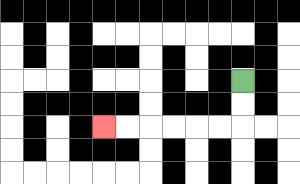{'start': '[10, 3]', 'end': '[4, 5]', 'path_directions': 'D,D,L,L,L,L,L,L', 'path_coordinates': '[[10, 3], [10, 4], [10, 5], [9, 5], [8, 5], [7, 5], [6, 5], [5, 5], [4, 5]]'}